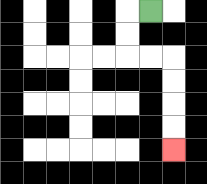{'start': '[6, 0]', 'end': '[7, 6]', 'path_directions': 'L,D,D,R,R,D,D,D,D', 'path_coordinates': '[[6, 0], [5, 0], [5, 1], [5, 2], [6, 2], [7, 2], [7, 3], [7, 4], [7, 5], [7, 6]]'}